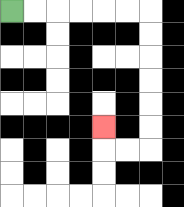{'start': '[0, 0]', 'end': '[4, 5]', 'path_directions': 'R,R,R,R,R,R,D,D,D,D,D,D,L,L,U', 'path_coordinates': '[[0, 0], [1, 0], [2, 0], [3, 0], [4, 0], [5, 0], [6, 0], [6, 1], [6, 2], [6, 3], [6, 4], [6, 5], [6, 6], [5, 6], [4, 6], [4, 5]]'}